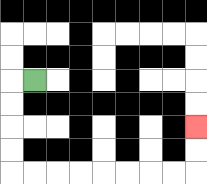{'start': '[1, 3]', 'end': '[8, 5]', 'path_directions': 'L,D,D,D,D,R,R,R,R,R,R,R,R,U,U', 'path_coordinates': '[[1, 3], [0, 3], [0, 4], [0, 5], [0, 6], [0, 7], [1, 7], [2, 7], [3, 7], [4, 7], [5, 7], [6, 7], [7, 7], [8, 7], [8, 6], [8, 5]]'}